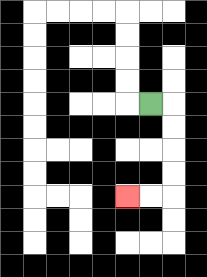{'start': '[6, 4]', 'end': '[5, 8]', 'path_directions': 'R,D,D,D,D,L,L', 'path_coordinates': '[[6, 4], [7, 4], [7, 5], [7, 6], [7, 7], [7, 8], [6, 8], [5, 8]]'}